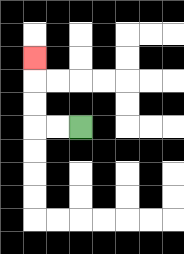{'start': '[3, 5]', 'end': '[1, 2]', 'path_directions': 'L,L,U,U,U', 'path_coordinates': '[[3, 5], [2, 5], [1, 5], [1, 4], [1, 3], [1, 2]]'}